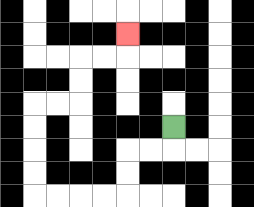{'start': '[7, 5]', 'end': '[5, 1]', 'path_directions': 'D,L,L,D,D,L,L,L,L,U,U,U,U,R,R,U,U,R,R,U', 'path_coordinates': '[[7, 5], [7, 6], [6, 6], [5, 6], [5, 7], [5, 8], [4, 8], [3, 8], [2, 8], [1, 8], [1, 7], [1, 6], [1, 5], [1, 4], [2, 4], [3, 4], [3, 3], [3, 2], [4, 2], [5, 2], [5, 1]]'}